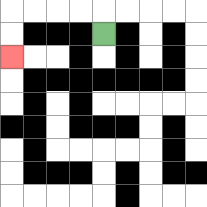{'start': '[4, 1]', 'end': '[0, 2]', 'path_directions': 'U,L,L,L,L,D,D', 'path_coordinates': '[[4, 1], [4, 0], [3, 0], [2, 0], [1, 0], [0, 0], [0, 1], [0, 2]]'}